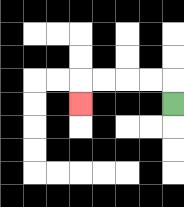{'start': '[7, 4]', 'end': '[3, 4]', 'path_directions': 'U,L,L,L,L,D', 'path_coordinates': '[[7, 4], [7, 3], [6, 3], [5, 3], [4, 3], [3, 3], [3, 4]]'}